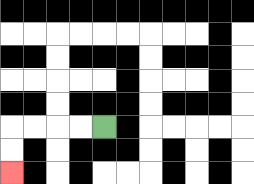{'start': '[4, 5]', 'end': '[0, 7]', 'path_directions': 'L,L,L,L,D,D', 'path_coordinates': '[[4, 5], [3, 5], [2, 5], [1, 5], [0, 5], [0, 6], [0, 7]]'}